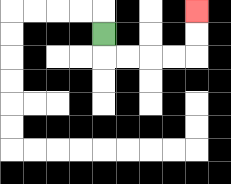{'start': '[4, 1]', 'end': '[8, 0]', 'path_directions': 'D,R,R,R,R,U,U', 'path_coordinates': '[[4, 1], [4, 2], [5, 2], [6, 2], [7, 2], [8, 2], [8, 1], [8, 0]]'}